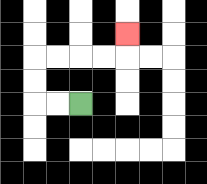{'start': '[3, 4]', 'end': '[5, 1]', 'path_directions': 'L,L,U,U,R,R,R,R,U', 'path_coordinates': '[[3, 4], [2, 4], [1, 4], [1, 3], [1, 2], [2, 2], [3, 2], [4, 2], [5, 2], [5, 1]]'}